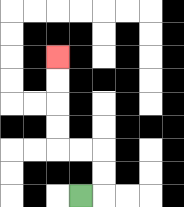{'start': '[3, 8]', 'end': '[2, 2]', 'path_directions': 'R,U,U,L,L,U,U,U,U', 'path_coordinates': '[[3, 8], [4, 8], [4, 7], [4, 6], [3, 6], [2, 6], [2, 5], [2, 4], [2, 3], [2, 2]]'}